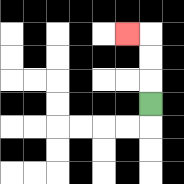{'start': '[6, 4]', 'end': '[5, 1]', 'path_directions': 'U,U,U,L', 'path_coordinates': '[[6, 4], [6, 3], [6, 2], [6, 1], [5, 1]]'}